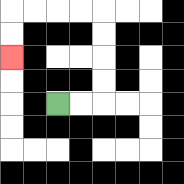{'start': '[2, 4]', 'end': '[0, 2]', 'path_directions': 'R,R,U,U,U,U,L,L,L,L,D,D', 'path_coordinates': '[[2, 4], [3, 4], [4, 4], [4, 3], [4, 2], [4, 1], [4, 0], [3, 0], [2, 0], [1, 0], [0, 0], [0, 1], [0, 2]]'}